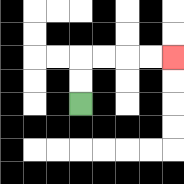{'start': '[3, 4]', 'end': '[7, 2]', 'path_directions': 'U,U,R,R,R,R', 'path_coordinates': '[[3, 4], [3, 3], [3, 2], [4, 2], [5, 2], [6, 2], [7, 2]]'}